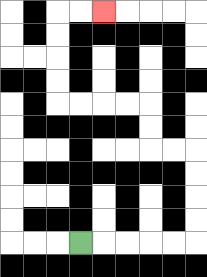{'start': '[3, 10]', 'end': '[4, 0]', 'path_directions': 'R,R,R,R,R,U,U,U,U,L,L,U,U,L,L,L,L,U,U,U,U,R,R', 'path_coordinates': '[[3, 10], [4, 10], [5, 10], [6, 10], [7, 10], [8, 10], [8, 9], [8, 8], [8, 7], [8, 6], [7, 6], [6, 6], [6, 5], [6, 4], [5, 4], [4, 4], [3, 4], [2, 4], [2, 3], [2, 2], [2, 1], [2, 0], [3, 0], [4, 0]]'}